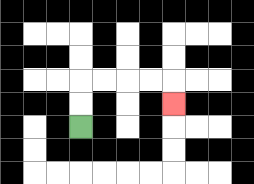{'start': '[3, 5]', 'end': '[7, 4]', 'path_directions': 'U,U,R,R,R,R,D', 'path_coordinates': '[[3, 5], [3, 4], [3, 3], [4, 3], [5, 3], [6, 3], [7, 3], [7, 4]]'}